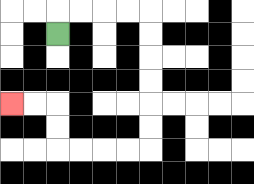{'start': '[2, 1]', 'end': '[0, 4]', 'path_directions': 'U,R,R,R,R,D,D,D,D,D,D,L,L,L,L,U,U,L,L', 'path_coordinates': '[[2, 1], [2, 0], [3, 0], [4, 0], [5, 0], [6, 0], [6, 1], [6, 2], [6, 3], [6, 4], [6, 5], [6, 6], [5, 6], [4, 6], [3, 6], [2, 6], [2, 5], [2, 4], [1, 4], [0, 4]]'}